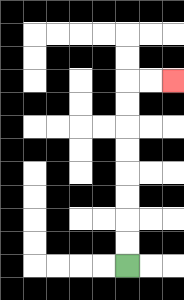{'start': '[5, 11]', 'end': '[7, 3]', 'path_directions': 'U,U,U,U,U,U,U,U,R,R', 'path_coordinates': '[[5, 11], [5, 10], [5, 9], [5, 8], [5, 7], [5, 6], [5, 5], [5, 4], [5, 3], [6, 3], [7, 3]]'}